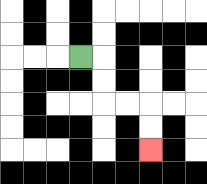{'start': '[3, 2]', 'end': '[6, 6]', 'path_directions': 'R,D,D,R,R,D,D', 'path_coordinates': '[[3, 2], [4, 2], [4, 3], [4, 4], [5, 4], [6, 4], [6, 5], [6, 6]]'}